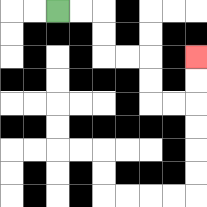{'start': '[2, 0]', 'end': '[8, 2]', 'path_directions': 'R,R,D,D,R,R,D,D,R,R,U,U', 'path_coordinates': '[[2, 0], [3, 0], [4, 0], [4, 1], [4, 2], [5, 2], [6, 2], [6, 3], [6, 4], [7, 4], [8, 4], [8, 3], [8, 2]]'}